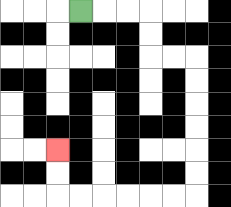{'start': '[3, 0]', 'end': '[2, 6]', 'path_directions': 'R,R,R,D,D,R,R,D,D,D,D,D,D,L,L,L,L,L,L,U,U', 'path_coordinates': '[[3, 0], [4, 0], [5, 0], [6, 0], [6, 1], [6, 2], [7, 2], [8, 2], [8, 3], [8, 4], [8, 5], [8, 6], [8, 7], [8, 8], [7, 8], [6, 8], [5, 8], [4, 8], [3, 8], [2, 8], [2, 7], [2, 6]]'}